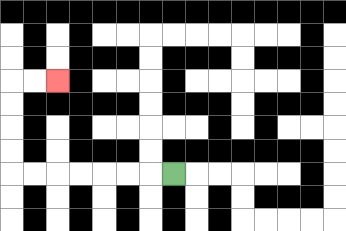{'start': '[7, 7]', 'end': '[2, 3]', 'path_directions': 'L,L,L,L,L,L,L,U,U,U,U,R,R', 'path_coordinates': '[[7, 7], [6, 7], [5, 7], [4, 7], [3, 7], [2, 7], [1, 7], [0, 7], [0, 6], [0, 5], [0, 4], [0, 3], [1, 3], [2, 3]]'}